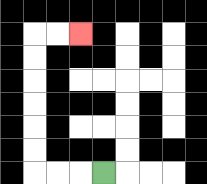{'start': '[4, 7]', 'end': '[3, 1]', 'path_directions': 'L,L,L,U,U,U,U,U,U,R,R', 'path_coordinates': '[[4, 7], [3, 7], [2, 7], [1, 7], [1, 6], [1, 5], [1, 4], [1, 3], [1, 2], [1, 1], [2, 1], [3, 1]]'}